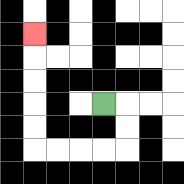{'start': '[4, 4]', 'end': '[1, 1]', 'path_directions': 'R,D,D,L,L,L,L,U,U,U,U,U', 'path_coordinates': '[[4, 4], [5, 4], [5, 5], [5, 6], [4, 6], [3, 6], [2, 6], [1, 6], [1, 5], [1, 4], [1, 3], [1, 2], [1, 1]]'}